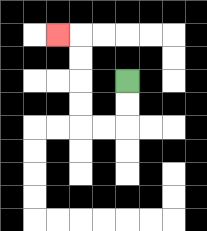{'start': '[5, 3]', 'end': '[2, 1]', 'path_directions': 'D,D,L,L,U,U,U,U,L', 'path_coordinates': '[[5, 3], [5, 4], [5, 5], [4, 5], [3, 5], [3, 4], [3, 3], [3, 2], [3, 1], [2, 1]]'}